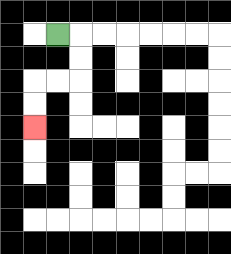{'start': '[2, 1]', 'end': '[1, 5]', 'path_directions': 'R,D,D,L,L,D,D', 'path_coordinates': '[[2, 1], [3, 1], [3, 2], [3, 3], [2, 3], [1, 3], [1, 4], [1, 5]]'}